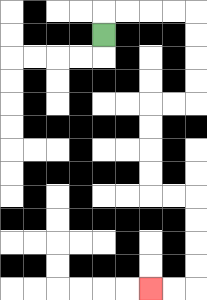{'start': '[4, 1]', 'end': '[6, 12]', 'path_directions': 'U,R,R,R,R,D,D,D,D,L,L,D,D,D,D,R,R,D,D,D,D,L,L', 'path_coordinates': '[[4, 1], [4, 0], [5, 0], [6, 0], [7, 0], [8, 0], [8, 1], [8, 2], [8, 3], [8, 4], [7, 4], [6, 4], [6, 5], [6, 6], [6, 7], [6, 8], [7, 8], [8, 8], [8, 9], [8, 10], [8, 11], [8, 12], [7, 12], [6, 12]]'}